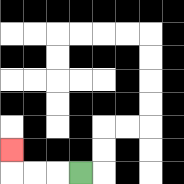{'start': '[3, 7]', 'end': '[0, 6]', 'path_directions': 'L,L,L,U', 'path_coordinates': '[[3, 7], [2, 7], [1, 7], [0, 7], [0, 6]]'}